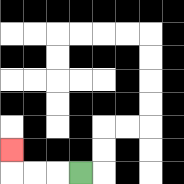{'start': '[3, 7]', 'end': '[0, 6]', 'path_directions': 'L,L,L,U', 'path_coordinates': '[[3, 7], [2, 7], [1, 7], [0, 7], [0, 6]]'}